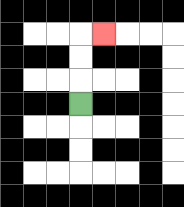{'start': '[3, 4]', 'end': '[4, 1]', 'path_directions': 'U,U,U,R', 'path_coordinates': '[[3, 4], [3, 3], [3, 2], [3, 1], [4, 1]]'}